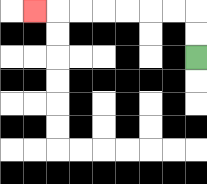{'start': '[8, 2]', 'end': '[1, 0]', 'path_directions': 'U,U,L,L,L,L,L,L,L', 'path_coordinates': '[[8, 2], [8, 1], [8, 0], [7, 0], [6, 0], [5, 0], [4, 0], [3, 0], [2, 0], [1, 0]]'}